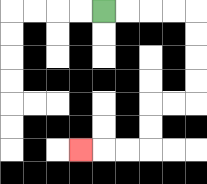{'start': '[4, 0]', 'end': '[3, 6]', 'path_directions': 'R,R,R,R,D,D,D,D,L,L,D,D,L,L,L', 'path_coordinates': '[[4, 0], [5, 0], [6, 0], [7, 0], [8, 0], [8, 1], [8, 2], [8, 3], [8, 4], [7, 4], [6, 4], [6, 5], [6, 6], [5, 6], [4, 6], [3, 6]]'}